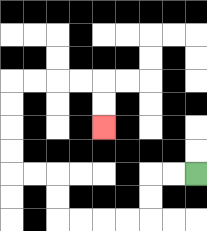{'start': '[8, 7]', 'end': '[4, 5]', 'path_directions': 'L,L,D,D,L,L,L,L,U,U,L,L,U,U,U,U,R,R,R,R,D,D', 'path_coordinates': '[[8, 7], [7, 7], [6, 7], [6, 8], [6, 9], [5, 9], [4, 9], [3, 9], [2, 9], [2, 8], [2, 7], [1, 7], [0, 7], [0, 6], [0, 5], [0, 4], [0, 3], [1, 3], [2, 3], [3, 3], [4, 3], [4, 4], [4, 5]]'}